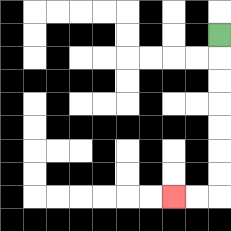{'start': '[9, 1]', 'end': '[7, 8]', 'path_directions': 'D,D,D,D,D,D,D,L,L', 'path_coordinates': '[[9, 1], [9, 2], [9, 3], [9, 4], [9, 5], [9, 6], [9, 7], [9, 8], [8, 8], [7, 8]]'}